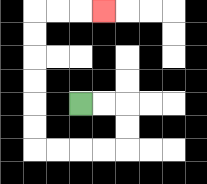{'start': '[3, 4]', 'end': '[4, 0]', 'path_directions': 'R,R,D,D,L,L,L,L,U,U,U,U,U,U,R,R,R', 'path_coordinates': '[[3, 4], [4, 4], [5, 4], [5, 5], [5, 6], [4, 6], [3, 6], [2, 6], [1, 6], [1, 5], [1, 4], [1, 3], [1, 2], [1, 1], [1, 0], [2, 0], [3, 0], [4, 0]]'}